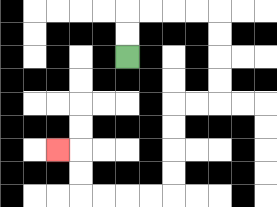{'start': '[5, 2]', 'end': '[2, 6]', 'path_directions': 'U,U,R,R,R,R,D,D,D,D,L,L,D,D,D,D,L,L,L,L,U,U,L', 'path_coordinates': '[[5, 2], [5, 1], [5, 0], [6, 0], [7, 0], [8, 0], [9, 0], [9, 1], [9, 2], [9, 3], [9, 4], [8, 4], [7, 4], [7, 5], [7, 6], [7, 7], [7, 8], [6, 8], [5, 8], [4, 8], [3, 8], [3, 7], [3, 6], [2, 6]]'}